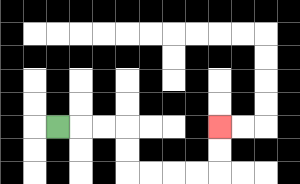{'start': '[2, 5]', 'end': '[9, 5]', 'path_directions': 'R,R,R,D,D,R,R,R,R,U,U', 'path_coordinates': '[[2, 5], [3, 5], [4, 5], [5, 5], [5, 6], [5, 7], [6, 7], [7, 7], [8, 7], [9, 7], [9, 6], [9, 5]]'}